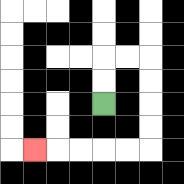{'start': '[4, 4]', 'end': '[1, 6]', 'path_directions': 'U,U,R,R,D,D,D,D,L,L,L,L,L', 'path_coordinates': '[[4, 4], [4, 3], [4, 2], [5, 2], [6, 2], [6, 3], [6, 4], [6, 5], [6, 6], [5, 6], [4, 6], [3, 6], [2, 6], [1, 6]]'}